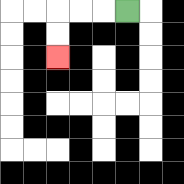{'start': '[5, 0]', 'end': '[2, 2]', 'path_directions': 'L,L,L,D,D', 'path_coordinates': '[[5, 0], [4, 0], [3, 0], [2, 0], [2, 1], [2, 2]]'}